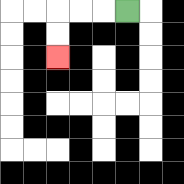{'start': '[5, 0]', 'end': '[2, 2]', 'path_directions': 'L,L,L,D,D', 'path_coordinates': '[[5, 0], [4, 0], [3, 0], [2, 0], [2, 1], [2, 2]]'}